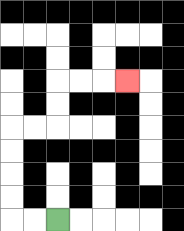{'start': '[2, 9]', 'end': '[5, 3]', 'path_directions': 'L,L,U,U,U,U,R,R,U,U,R,R,R', 'path_coordinates': '[[2, 9], [1, 9], [0, 9], [0, 8], [0, 7], [0, 6], [0, 5], [1, 5], [2, 5], [2, 4], [2, 3], [3, 3], [4, 3], [5, 3]]'}